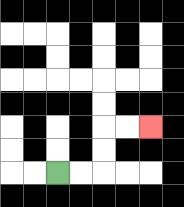{'start': '[2, 7]', 'end': '[6, 5]', 'path_directions': 'R,R,U,U,R,R', 'path_coordinates': '[[2, 7], [3, 7], [4, 7], [4, 6], [4, 5], [5, 5], [6, 5]]'}